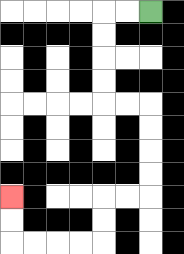{'start': '[6, 0]', 'end': '[0, 8]', 'path_directions': 'L,L,D,D,D,D,R,R,D,D,D,D,L,L,D,D,L,L,L,L,U,U', 'path_coordinates': '[[6, 0], [5, 0], [4, 0], [4, 1], [4, 2], [4, 3], [4, 4], [5, 4], [6, 4], [6, 5], [6, 6], [6, 7], [6, 8], [5, 8], [4, 8], [4, 9], [4, 10], [3, 10], [2, 10], [1, 10], [0, 10], [0, 9], [0, 8]]'}